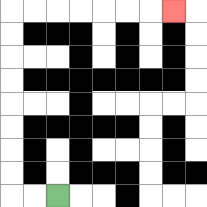{'start': '[2, 8]', 'end': '[7, 0]', 'path_directions': 'L,L,U,U,U,U,U,U,U,U,R,R,R,R,R,R,R', 'path_coordinates': '[[2, 8], [1, 8], [0, 8], [0, 7], [0, 6], [0, 5], [0, 4], [0, 3], [0, 2], [0, 1], [0, 0], [1, 0], [2, 0], [3, 0], [4, 0], [5, 0], [6, 0], [7, 0]]'}